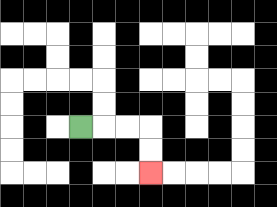{'start': '[3, 5]', 'end': '[6, 7]', 'path_directions': 'R,R,R,D,D', 'path_coordinates': '[[3, 5], [4, 5], [5, 5], [6, 5], [6, 6], [6, 7]]'}